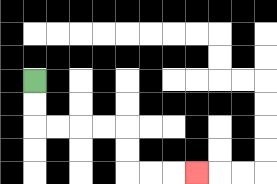{'start': '[1, 3]', 'end': '[8, 7]', 'path_directions': 'D,D,R,R,R,R,D,D,R,R,R', 'path_coordinates': '[[1, 3], [1, 4], [1, 5], [2, 5], [3, 5], [4, 5], [5, 5], [5, 6], [5, 7], [6, 7], [7, 7], [8, 7]]'}